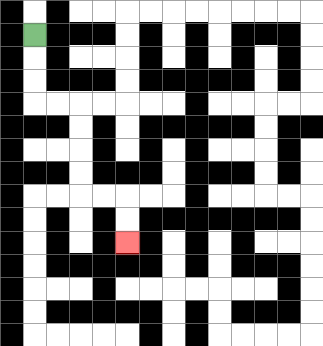{'start': '[1, 1]', 'end': '[5, 10]', 'path_directions': 'D,D,D,R,R,D,D,D,D,R,R,D,D', 'path_coordinates': '[[1, 1], [1, 2], [1, 3], [1, 4], [2, 4], [3, 4], [3, 5], [3, 6], [3, 7], [3, 8], [4, 8], [5, 8], [5, 9], [5, 10]]'}